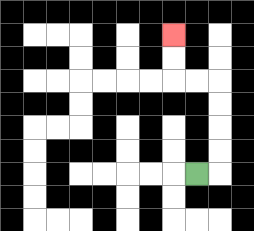{'start': '[8, 7]', 'end': '[7, 1]', 'path_directions': 'R,U,U,U,U,L,L,U,U', 'path_coordinates': '[[8, 7], [9, 7], [9, 6], [9, 5], [9, 4], [9, 3], [8, 3], [7, 3], [7, 2], [7, 1]]'}